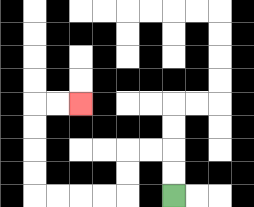{'start': '[7, 8]', 'end': '[3, 4]', 'path_directions': 'U,U,L,L,D,D,L,L,L,L,U,U,U,U,R,R', 'path_coordinates': '[[7, 8], [7, 7], [7, 6], [6, 6], [5, 6], [5, 7], [5, 8], [4, 8], [3, 8], [2, 8], [1, 8], [1, 7], [1, 6], [1, 5], [1, 4], [2, 4], [3, 4]]'}